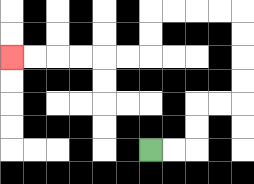{'start': '[6, 6]', 'end': '[0, 2]', 'path_directions': 'R,R,U,U,R,R,U,U,U,U,L,L,L,L,D,D,L,L,L,L,L,L', 'path_coordinates': '[[6, 6], [7, 6], [8, 6], [8, 5], [8, 4], [9, 4], [10, 4], [10, 3], [10, 2], [10, 1], [10, 0], [9, 0], [8, 0], [7, 0], [6, 0], [6, 1], [6, 2], [5, 2], [4, 2], [3, 2], [2, 2], [1, 2], [0, 2]]'}